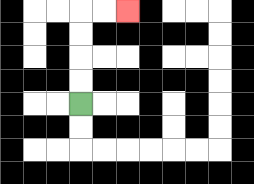{'start': '[3, 4]', 'end': '[5, 0]', 'path_directions': 'U,U,U,U,R,R', 'path_coordinates': '[[3, 4], [3, 3], [3, 2], [3, 1], [3, 0], [4, 0], [5, 0]]'}